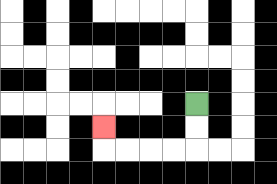{'start': '[8, 4]', 'end': '[4, 5]', 'path_directions': 'D,D,L,L,L,L,U', 'path_coordinates': '[[8, 4], [8, 5], [8, 6], [7, 6], [6, 6], [5, 6], [4, 6], [4, 5]]'}